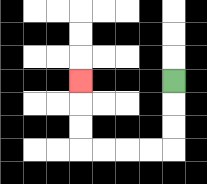{'start': '[7, 3]', 'end': '[3, 3]', 'path_directions': 'D,D,D,L,L,L,L,U,U,U', 'path_coordinates': '[[7, 3], [7, 4], [7, 5], [7, 6], [6, 6], [5, 6], [4, 6], [3, 6], [3, 5], [3, 4], [3, 3]]'}